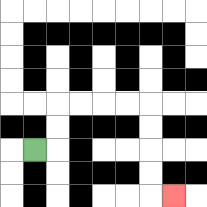{'start': '[1, 6]', 'end': '[7, 8]', 'path_directions': 'R,U,U,R,R,R,R,D,D,D,D,R', 'path_coordinates': '[[1, 6], [2, 6], [2, 5], [2, 4], [3, 4], [4, 4], [5, 4], [6, 4], [6, 5], [6, 6], [6, 7], [6, 8], [7, 8]]'}